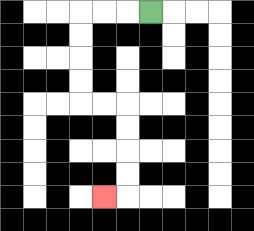{'start': '[6, 0]', 'end': '[4, 8]', 'path_directions': 'L,L,L,D,D,D,D,R,R,D,D,D,D,L', 'path_coordinates': '[[6, 0], [5, 0], [4, 0], [3, 0], [3, 1], [3, 2], [3, 3], [3, 4], [4, 4], [5, 4], [5, 5], [5, 6], [5, 7], [5, 8], [4, 8]]'}